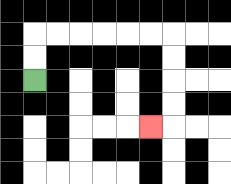{'start': '[1, 3]', 'end': '[6, 5]', 'path_directions': 'U,U,R,R,R,R,R,R,D,D,D,D,L', 'path_coordinates': '[[1, 3], [1, 2], [1, 1], [2, 1], [3, 1], [4, 1], [5, 1], [6, 1], [7, 1], [7, 2], [7, 3], [7, 4], [7, 5], [6, 5]]'}